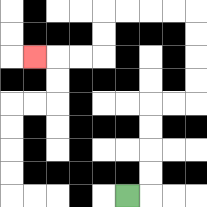{'start': '[5, 8]', 'end': '[1, 2]', 'path_directions': 'R,U,U,U,U,R,R,U,U,U,U,L,L,L,L,D,D,L,L,L', 'path_coordinates': '[[5, 8], [6, 8], [6, 7], [6, 6], [6, 5], [6, 4], [7, 4], [8, 4], [8, 3], [8, 2], [8, 1], [8, 0], [7, 0], [6, 0], [5, 0], [4, 0], [4, 1], [4, 2], [3, 2], [2, 2], [1, 2]]'}